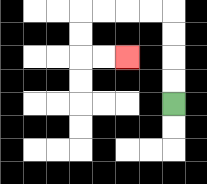{'start': '[7, 4]', 'end': '[5, 2]', 'path_directions': 'U,U,U,U,L,L,L,L,D,D,R,R', 'path_coordinates': '[[7, 4], [7, 3], [7, 2], [7, 1], [7, 0], [6, 0], [5, 0], [4, 0], [3, 0], [3, 1], [3, 2], [4, 2], [5, 2]]'}